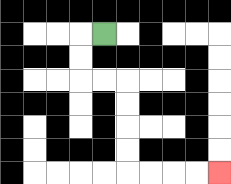{'start': '[4, 1]', 'end': '[9, 7]', 'path_directions': 'L,D,D,R,R,D,D,D,D,R,R,R,R', 'path_coordinates': '[[4, 1], [3, 1], [3, 2], [3, 3], [4, 3], [5, 3], [5, 4], [5, 5], [5, 6], [5, 7], [6, 7], [7, 7], [8, 7], [9, 7]]'}